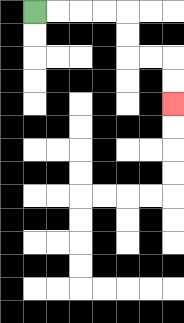{'start': '[1, 0]', 'end': '[7, 4]', 'path_directions': 'R,R,R,R,D,D,R,R,D,D', 'path_coordinates': '[[1, 0], [2, 0], [3, 0], [4, 0], [5, 0], [5, 1], [5, 2], [6, 2], [7, 2], [7, 3], [7, 4]]'}